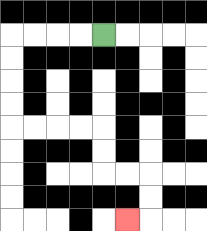{'start': '[4, 1]', 'end': '[5, 9]', 'path_directions': 'L,L,L,L,D,D,D,D,R,R,R,R,D,D,R,R,D,D,L', 'path_coordinates': '[[4, 1], [3, 1], [2, 1], [1, 1], [0, 1], [0, 2], [0, 3], [0, 4], [0, 5], [1, 5], [2, 5], [3, 5], [4, 5], [4, 6], [4, 7], [5, 7], [6, 7], [6, 8], [6, 9], [5, 9]]'}